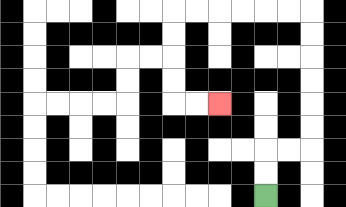{'start': '[11, 8]', 'end': '[9, 4]', 'path_directions': 'U,U,R,R,U,U,U,U,U,U,L,L,L,L,L,L,D,D,D,D,R,R', 'path_coordinates': '[[11, 8], [11, 7], [11, 6], [12, 6], [13, 6], [13, 5], [13, 4], [13, 3], [13, 2], [13, 1], [13, 0], [12, 0], [11, 0], [10, 0], [9, 0], [8, 0], [7, 0], [7, 1], [7, 2], [7, 3], [7, 4], [8, 4], [9, 4]]'}